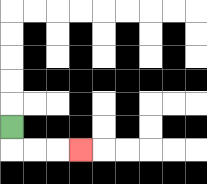{'start': '[0, 5]', 'end': '[3, 6]', 'path_directions': 'D,R,R,R', 'path_coordinates': '[[0, 5], [0, 6], [1, 6], [2, 6], [3, 6]]'}